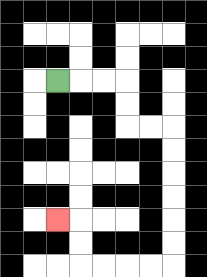{'start': '[2, 3]', 'end': '[2, 9]', 'path_directions': 'R,R,R,D,D,R,R,D,D,D,D,D,D,L,L,L,L,U,U,L', 'path_coordinates': '[[2, 3], [3, 3], [4, 3], [5, 3], [5, 4], [5, 5], [6, 5], [7, 5], [7, 6], [7, 7], [7, 8], [7, 9], [7, 10], [7, 11], [6, 11], [5, 11], [4, 11], [3, 11], [3, 10], [3, 9], [2, 9]]'}